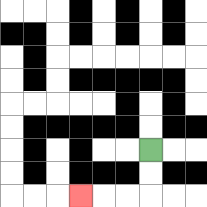{'start': '[6, 6]', 'end': '[3, 8]', 'path_directions': 'D,D,L,L,L', 'path_coordinates': '[[6, 6], [6, 7], [6, 8], [5, 8], [4, 8], [3, 8]]'}